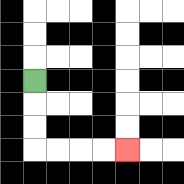{'start': '[1, 3]', 'end': '[5, 6]', 'path_directions': 'D,D,D,R,R,R,R', 'path_coordinates': '[[1, 3], [1, 4], [1, 5], [1, 6], [2, 6], [3, 6], [4, 6], [5, 6]]'}